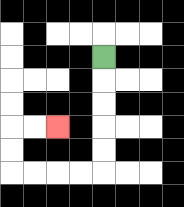{'start': '[4, 2]', 'end': '[2, 5]', 'path_directions': 'D,D,D,D,D,L,L,L,L,U,U,R,R', 'path_coordinates': '[[4, 2], [4, 3], [4, 4], [4, 5], [4, 6], [4, 7], [3, 7], [2, 7], [1, 7], [0, 7], [0, 6], [0, 5], [1, 5], [2, 5]]'}